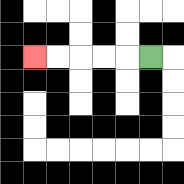{'start': '[6, 2]', 'end': '[1, 2]', 'path_directions': 'L,L,L,L,L', 'path_coordinates': '[[6, 2], [5, 2], [4, 2], [3, 2], [2, 2], [1, 2]]'}